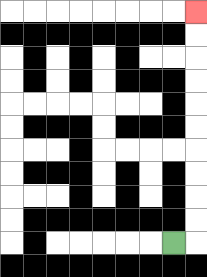{'start': '[7, 10]', 'end': '[8, 0]', 'path_directions': 'R,U,U,U,U,U,U,U,U,U,U', 'path_coordinates': '[[7, 10], [8, 10], [8, 9], [8, 8], [8, 7], [8, 6], [8, 5], [8, 4], [8, 3], [8, 2], [8, 1], [8, 0]]'}